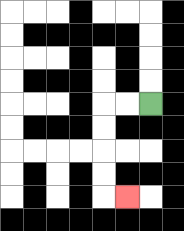{'start': '[6, 4]', 'end': '[5, 8]', 'path_directions': 'L,L,D,D,D,D,R', 'path_coordinates': '[[6, 4], [5, 4], [4, 4], [4, 5], [4, 6], [4, 7], [4, 8], [5, 8]]'}